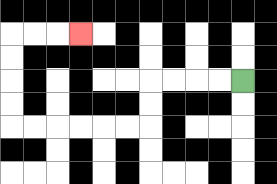{'start': '[10, 3]', 'end': '[3, 1]', 'path_directions': 'L,L,L,L,D,D,L,L,L,L,L,L,U,U,U,U,R,R,R', 'path_coordinates': '[[10, 3], [9, 3], [8, 3], [7, 3], [6, 3], [6, 4], [6, 5], [5, 5], [4, 5], [3, 5], [2, 5], [1, 5], [0, 5], [0, 4], [0, 3], [0, 2], [0, 1], [1, 1], [2, 1], [3, 1]]'}